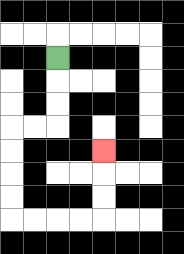{'start': '[2, 2]', 'end': '[4, 6]', 'path_directions': 'D,D,D,L,L,D,D,D,D,R,R,R,R,U,U,U', 'path_coordinates': '[[2, 2], [2, 3], [2, 4], [2, 5], [1, 5], [0, 5], [0, 6], [0, 7], [0, 8], [0, 9], [1, 9], [2, 9], [3, 9], [4, 9], [4, 8], [4, 7], [4, 6]]'}